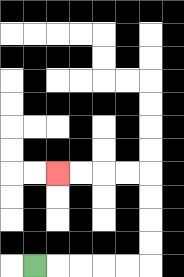{'start': '[1, 11]', 'end': '[2, 7]', 'path_directions': 'R,R,R,R,R,U,U,U,U,L,L,L,L', 'path_coordinates': '[[1, 11], [2, 11], [3, 11], [4, 11], [5, 11], [6, 11], [6, 10], [6, 9], [6, 8], [6, 7], [5, 7], [4, 7], [3, 7], [2, 7]]'}